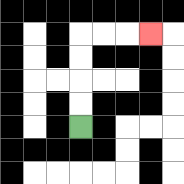{'start': '[3, 5]', 'end': '[6, 1]', 'path_directions': 'U,U,U,U,R,R,R', 'path_coordinates': '[[3, 5], [3, 4], [3, 3], [3, 2], [3, 1], [4, 1], [5, 1], [6, 1]]'}